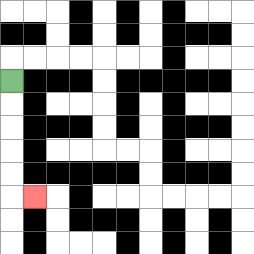{'start': '[0, 3]', 'end': '[1, 8]', 'path_directions': 'D,D,D,D,D,R', 'path_coordinates': '[[0, 3], [0, 4], [0, 5], [0, 6], [0, 7], [0, 8], [1, 8]]'}